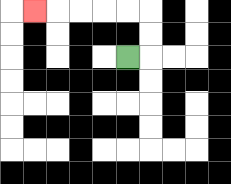{'start': '[5, 2]', 'end': '[1, 0]', 'path_directions': 'R,U,U,L,L,L,L,L', 'path_coordinates': '[[5, 2], [6, 2], [6, 1], [6, 0], [5, 0], [4, 0], [3, 0], [2, 0], [1, 0]]'}